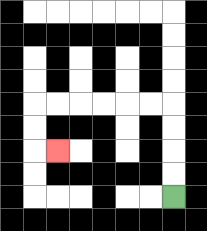{'start': '[7, 8]', 'end': '[2, 6]', 'path_directions': 'U,U,U,U,L,L,L,L,L,L,D,D,R', 'path_coordinates': '[[7, 8], [7, 7], [7, 6], [7, 5], [7, 4], [6, 4], [5, 4], [4, 4], [3, 4], [2, 4], [1, 4], [1, 5], [1, 6], [2, 6]]'}